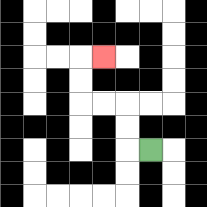{'start': '[6, 6]', 'end': '[4, 2]', 'path_directions': 'L,U,U,L,L,U,U,R', 'path_coordinates': '[[6, 6], [5, 6], [5, 5], [5, 4], [4, 4], [3, 4], [3, 3], [3, 2], [4, 2]]'}